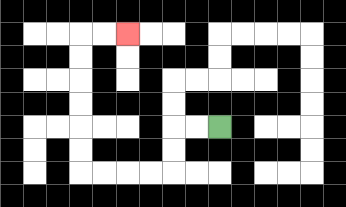{'start': '[9, 5]', 'end': '[5, 1]', 'path_directions': 'L,L,D,D,L,L,L,L,U,U,U,U,U,U,R,R', 'path_coordinates': '[[9, 5], [8, 5], [7, 5], [7, 6], [7, 7], [6, 7], [5, 7], [4, 7], [3, 7], [3, 6], [3, 5], [3, 4], [3, 3], [3, 2], [3, 1], [4, 1], [5, 1]]'}